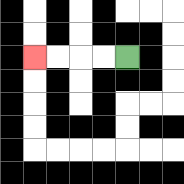{'start': '[5, 2]', 'end': '[1, 2]', 'path_directions': 'L,L,L,L', 'path_coordinates': '[[5, 2], [4, 2], [3, 2], [2, 2], [1, 2]]'}